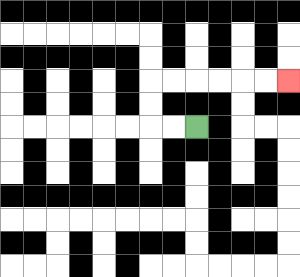{'start': '[8, 5]', 'end': '[12, 3]', 'path_directions': 'L,L,U,U,R,R,R,R,R,R', 'path_coordinates': '[[8, 5], [7, 5], [6, 5], [6, 4], [6, 3], [7, 3], [8, 3], [9, 3], [10, 3], [11, 3], [12, 3]]'}